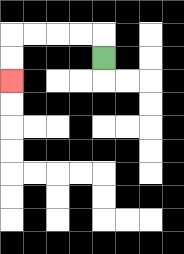{'start': '[4, 2]', 'end': '[0, 3]', 'path_directions': 'U,L,L,L,L,D,D', 'path_coordinates': '[[4, 2], [4, 1], [3, 1], [2, 1], [1, 1], [0, 1], [0, 2], [0, 3]]'}